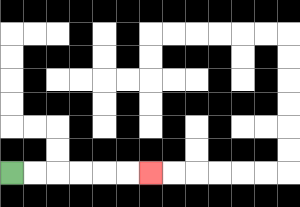{'start': '[0, 7]', 'end': '[6, 7]', 'path_directions': 'R,R,R,R,R,R', 'path_coordinates': '[[0, 7], [1, 7], [2, 7], [3, 7], [4, 7], [5, 7], [6, 7]]'}